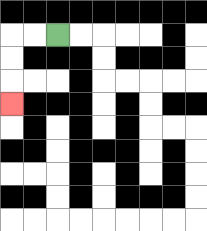{'start': '[2, 1]', 'end': '[0, 4]', 'path_directions': 'L,L,D,D,D', 'path_coordinates': '[[2, 1], [1, 1], [0, 1], [0, 2], [0, 3], [0, 4]]'}